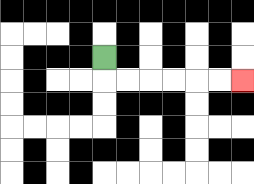{'start': '[4, 2]', 'end': '[10, 3]', 'path_directions': 'D,R,R,R,R,R,R', 'path_coordinates': '[[4, 2], [4, 3], [5, 3], [6, 3], [7, 3], [8, 3], [9, 3], [10, 3]]'}